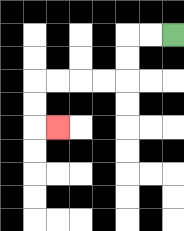{'start': '[7, 1]', 'end': '[2, 5]', 'path_directions': 'L,L,D,D,L,L,L,L,D,D,R', 'path_coordinates': '[[7, 1], [6, 1], [5, 1], [5, 2], [5, 3], [4, 3], [3, 3], [2, 3], [1, 3], [1, 4], [1, 5], [2, 5]]'}